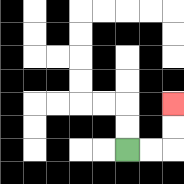{'start': '[5, 6]', 'end': '[7, 4]', 'path_directions': 'R,R,U,U', 'path_coordinates': '[[5, 6], [6, 6], [7, 6], [7, 5], [7, 4]]'}